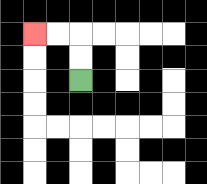{'start': '[3, 3]', 'end': '[1, 1]', 'path_directions': 'U,U,L,L', 'path_coordinates': '[[3, 3], [3, 2], [3, 1], [2, 1], [1, 1]]'}